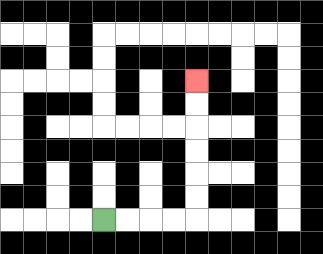{'start': '[4, 9]', 'end': '[8, 3]', 'path_directions': 'R,R,R,R,U,U,U,U,U,U', 'path_coordinates': '[[4, 9], [5, 9], [6, 9], [7, 9], [8, 9], [8, 8], [8, 7], [8, 6], [8, 5], [8, 4], [8, 3]]'}